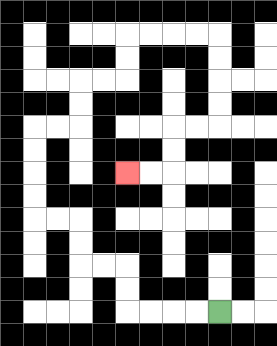{'start': '[9, 13]', 'end': '[5, 7]', 'path_directions': 'L,L,L,L,U,U,L,L,U,U,L,L,U,U,U,U,R,R,U,U,R,R,U,U,R,R,R,R,D,D,D,D,L,L,D,D,L,L', 'path_coordinates': '[[9, 13], [8, 13], [7, 13], [6, 13], [5, 13], [5, 12], [5, 11], [4, 11], [3, 11], [3, 10], [3, 9], [2, 9], [1, 9], [1, 8], [1, 7], [1, 6], [1, 5], [2, 5], [3, 5], [3, 4], [3, 3], [4, 3], [5, 3], [5, 2], [5, 1], [6, 1], [7, 1], [8, 1], [9, 1], [9, 2], [9, 3], [9, 4], [9, 5], [8, 5], [7, 5], [7, 6], [7, 7], [6, 7], [5, 7]]'}